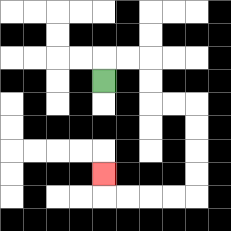{'start': '[4, 3]', 'end': '[4, 7]', 'path_directions': 'U,R,R,D,D,R,R,D,D,D,D,L,L,L,L,U', 'path_coordinates': '[[4, 3], [4, 2], [5, 2], [6, 2], [6, 3], [6, 4], [7, 4], [8, 4], [8, 5], [8, 6], [8, 7], [8, 8], [7, 8], [6, 8], [5, 8], [4, 8], [4, 7]]'}